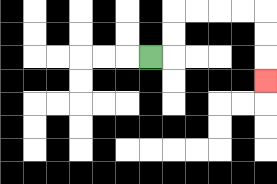{'start': '[6, 2]', 'end': '[11, 3]', 'path_directions': 'R,U,U,R,R,R,R,D,D,D', 'path_coordinates': '[[6, 2], [7, 2], [7, 1], [7, 0], [8, 0], [9, 0], [10, 0], [11, 0], [11, 1], [11, 2], [11, 3]]'}